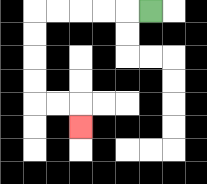{'start': '[6, 0]', 'end': '[3, 5]', 'path_directions': 'L,L,L,L,L,D,D,D,D,R,R,D', 'path_coordinates': '[[6, 0], [5, 0], [4, 0], [3, 0], [2, 0], [1, 0], [1, 1], [1, 2], [1, 3], [1, 4], [2, 4], [3, 4], [3, 5]]'}